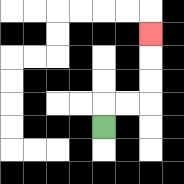{'start': '[4, 5]', 'end': '[6, 1]', 'path_directions': 'U,R,R,U,U,U', 'path_coordinates': '[[4, 5], [4, 4], [5, 4], [6, 4], [6, 3], [6, 2], [6, 1]]'}